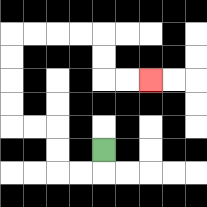{'start': '[4, 6]', 'end': '[6, 3]', 'path_directions': 'D,L,L,U,U,L,L,U,U,U,U,R,R,R,R,D,D,R,R', 'path_coordinates': '[[4, 6], [4, 7], [3, 7], [2, 7], [2, 6], [2, 5], [1, 5], [0, 5], [0, 4], [0, 3], [0, 2], [0, 1], [1, 1], [2, 1], [3, 1], [4, 1], [4, 2], [4, 3], [5, 3], [6, 3]]'}